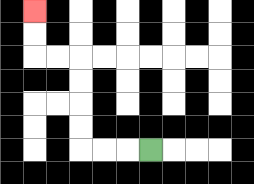{'start': '[6, 6]', 'end': '[1, 0]', 'path_directions': 'L,L,L,U,U,U,U,L,L,U,U', 'path_coordinates': '[[6, 6], [5, 6], [4, 6], [3, 6], [3, 5], [3, 4], [3, 3], [3, 2], [2, 2], [1, 2], [1, 1], [1, 0]]'}